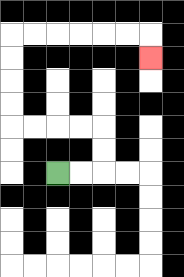{'start': '[2, 7]', 'end': '[6, 2]', 'path_directions': 'R,R,U,U,L,L,L,L,U,U,U,U,R,R,R,R,R,R,D', 'path_coordinates': '[[2, 7], [3, 7], [4, 7], [4, 6], [4, 5], [3, 5], [2, 5], [1, 5], [0, 5], [0, 4], [0, 3], [0, 2], [0, 1], [1, 1], [2, 1], [3, 1], [4, 1], [5, 1], [6, 1], [6, 2]]'}